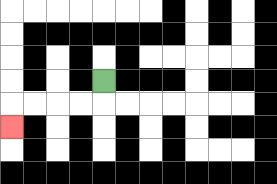{'start': '[4, 3]', 'end': '[0, 5]', 'path_directions': 'D,L,L,L,L,D', 'path_coordinates': '[[4, 3], [4, 4], [3, 4], [2, 4], [1, 4], [0, 4], [0, 5]]'}